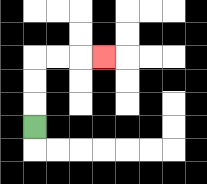{'start': '[1, 5]', 'end': '[4, 2]', 'path_directions': 'U,U,U,R,R,R', 'path_coordinates': '[[1, 5], [1, 4], [1, 3], [1, 2], [2, 2], [3, 2], [4, 2]]'}